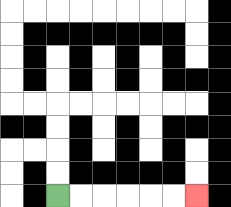{'start': '[2, 8]', 'end': '[8, 8]', 'path_directions': 'R,R,R,R,R,R', 'path_coordinates': '[[2, 8], [3, 8], [4, 8], [5, 8], [6, 8], [7, 8], [8, 8]]'}